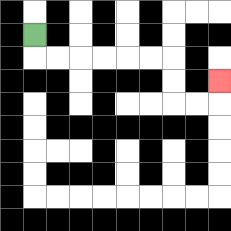{'start': '[1, 1]', 'end': '[9, 3]', 'path_directions': 'D,R,R,R,R,R,R,D,D,R,R,U', 'path_coordinates': '[[1, 1], [1, 2], [2, 2], [3, 2], [4, 2], [5, 2], [6, 2], [7, 2], [7, 3], [7, 4], [8, 4], [9, 4], [9, 3]]'}